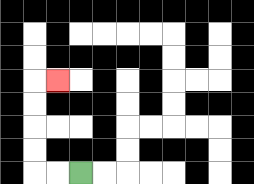{'start': '[3, 7]', 'end': '[2, 3]', 'path_directions': 'L,L,U,U,U,U,R', 'path_coordinates': '[[3, 7], [2, 7], [1, 7], [1, 6], [1, 5], [1, 4], [1, 3], [2, 3]]'}